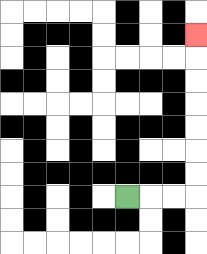{'start': '[5, 8]', 'end': '[8, 1]', 'path_directions': 'R,R,R,U,U,U,U,U,U,U', 'path_coordinates': '[[5, 8], [6, 8], [7, 8], [8, 8], [8, 7], [8, 6], [8, 5], [8, 4], [8, 3], [8, 2], [8, 1]]'}